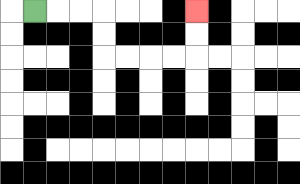{'start': '[1, 0]', 'end': '[8, 0]', 'path_directions': 'R,R,R,D,D,R,R,R,R,U,U', 'path_coordinates': '[[1, 0], [2, 0], [3, 0], [4, 0], [4, 1], [4, 2], [5, 2], [6, 2], [7, 2], [8, 2], [8, 1], [8, 0]]'}